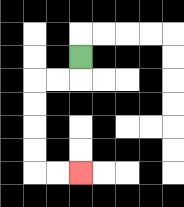{'start': '[3, 2]', 'end': '[3, 7]', 'path_directions': 'D,L,L,D,D,D,D,R,R', 'path_coordinates': '[[3, 2], [3, 3], [2, 3], [1, 3], [1, 4], [1, 5], [1, 6], [1, 7], [2, 7], [3, 7]]'}